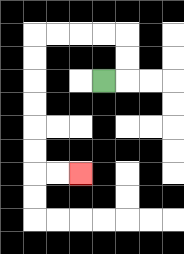{'start': '[4, 3]', 'end': '[3, 7]', 'path_directions': 'R,U,U,L,L,L,L,D,D,D,D,D,D,R,R', 'path_coordinates': '[[4, 3], [5, 3], [5, 2], [5, 1], [4, 1], [3, 1], [2, 1], [1, 1], [1, 2], [1, 3], [1, 4], [1, 5], [1, 6], [1, 7], [2, 7], [3, 7]]'}